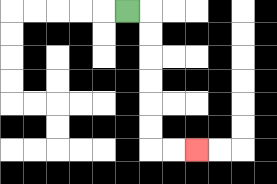{'start': '[5, 0]', 'end': '[8, 6]', 'path_directions': 'R,D,D,D,D,D,D,R,R', 'path_coordinates': '[[5, 0], [6, 0], [6, 1], [6, 2], [6, 3], [6, 4], [6, 5], [6, 6], [7, 6], [8, 6]]'}